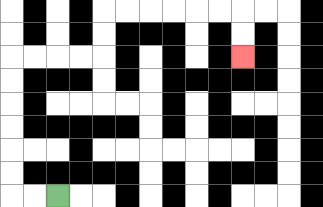{'start': '[2, 8]', 'end': '[10, 2]', 'path_directions': 'L,L,U,U,U,U,U,U,R,R,R,R,U,U,R,R,R,R,R,R,D,D', 'path_coordinates': '[[2, 8], [1, 8], [0, 8], [0, 7], [0, 6], [0, 5], [0, 4], [0, 3], [0, 2], [1, 2], [2, 2], [3, 2], [4, 2], [4, 1], [4, 0], [5, 0], [6, 0], [7, 0], [8, 0], [9, 0], [10, 0], [10, 1], [10, 2]]'}